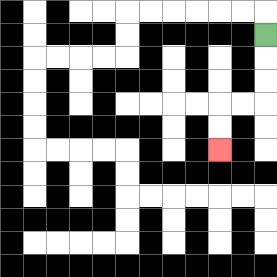{'start': '[11, 1]', 'end': '[9, 6]', 'path_directions': 'D,D,D,L,L,D,D', 'path_coordinates': '[[11, 1], [11, 2], [11, 3], [11, 4], [10, 4], [9, 4], [9, 5], [9, 6]]'}